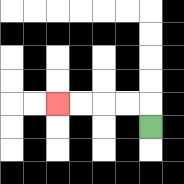{'start': '[6, 5]', 'end': '[2, 4]', 'path_directions': 'U,L,L,L,L', 'path_coordinates': '[[6, 5], [6, 4], [5, 4], [4, 4], [3, 4], [2, 4]]'}